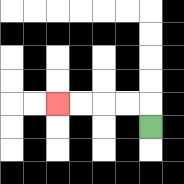{'start': '[6, 5]', 'end': '[2, 4]', 'path_directions': 'U,L,L,L,L', 'path_coordinates': '[[6, 5], [6, 4], [5, 4], [4, 4], [3, 4], [2, 4]]'}